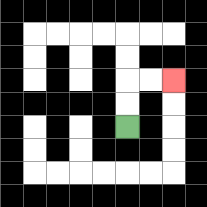{'start': '[5, 5]', 'end': '[7, 3]', 'path_directions': 'U,U,R,R', 'path_coordinates': '[[5, 5], [5, 4], [5, 3], [6, 3], [7, 3]]'}